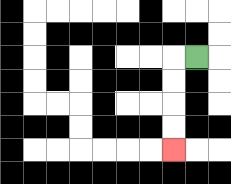{'start': '[8, 2]', 'end': '[7, 6]', 'path_directions': 'L,D,D,D,D', 'path_coordinates': '[[8, 2], [7, 2], [7, 3], [7, 4], [7, 5], [7, 6]]'}